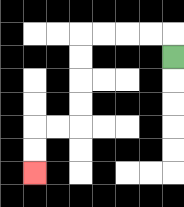{'start': '[7, 2]', 'end': '[1, 7]', 'path_directions': 'U,L,L,L,L,D,D,D,D,L,L,D,D', 'path_coordinates': '[[7, 2], [7, 1], [6, 1], [5, 1], [4, 1], [3, 1], [3, 2], [3, 3], [3, 4], [3, 5], [2, 5], [1, 5], [1, 6], [1, 7]]'}